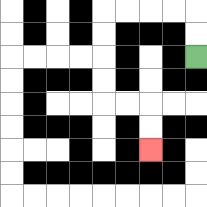{'start': '[8, 2]', 'end': '[6, 6]', 'path_directions': 'U,U,L,L,L,L,D,D,D,D,R,R,D,D', 'path_coordinates': '[[8, 2], [8, 1], [8, 0], [7, 0], [6, 0], [5, 0], [4, 0], [4, 1], [4, 2], [4, 3], [4, 4], [5, 4], [6, 4], [6, 5], [6, 6]]'}